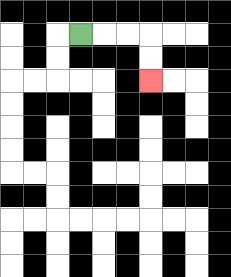{'start': '[3, 1]', 'end': '[6, 3]', 'path_directions': 'R,R,R,D,D', 'path_coordinates': '[[3, 1], [4, 1], [5, 1], [6, 1], [6, 2], [6, 3]]'}